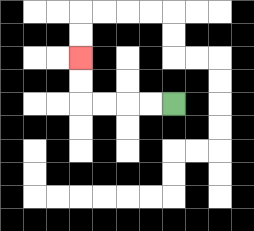{'start': '[7, 4]', 'end': '[3, 2]', 'path_directions': 'L,L,L,L,U,U', 'path_coordinates': '[[7, 4], [6, 4], [5, 4], [4, 4], [3, 4], [3, 3], [3, 2]]'}